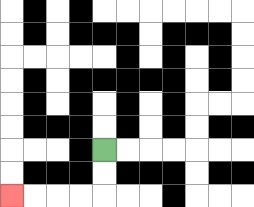{'start': '[4, 6]', 'end': '[0, 8]', 'path_directions': 'D,D,L,L,L,L', 'path_coordinates': '[[4, 6], [4, 7], [4, 8], [3, 8], [2, 8], [1, 8], [0, 8]]'}